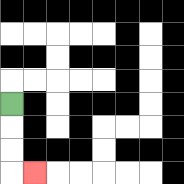{'start': '[0, 4]', 'end': '[1, 7]', 'path_directions': 'D,D,D,R', 'path_coordinates': '[[0, 4], [0, 5], [0, 6], [0, 7], [1, 7]]'}